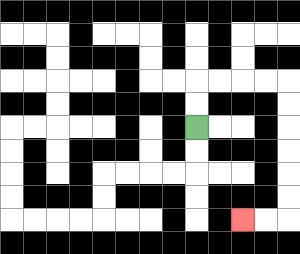{'start': '[8, 5]', 'end': '[10, 9]', 'path_directions': 'U,U,R,R,R,R,D,D,D,D,D,D,L,L', 'path_coordinates': '[[8, 5], [8, 4], [8, 3], [9, 3], [10, 3], [11, 3], [12, 3], [12, 4], [12, 5], [12, 6], [12, 7], [12, 8], [12, 9], [11, 9], [10, 9]]'}